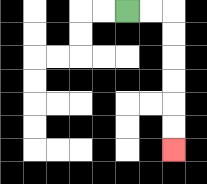{'start': '[5, 0]', 'end': '[7, 6]', 'path_directions': 'R,R,D,D,D,D,D,D', 'path_coordinates': '[[5, 0], [6, 0], [7, 0], [7, 1], [7, 2], [7, 3], [7, 4], [7, 5], [7, 6]]'}